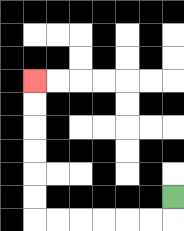{'start': '[7, 8]', 'end': '[1, 3]', 'path_directions': 'D,L,L,L,L,L,L,U,U,U,U,U,U', 'path_coordinates': '[[7, 8], [7, 9], [6, 9], [5, 9], [4, 9], [3, 9], [2, 9], [1, 9], [1, 8], [1, 7], [1, 6], [1, 5], [1, 4], [1, 3]]'}